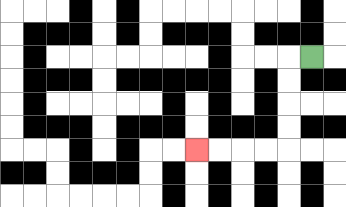{'start': '[13, 2]', 'end': '[8, 6]', 'path_directions': 'L,D,D,D,D,L,L,L,L', 'path_coordinates': '[[13, 2], [12, 2], [12, 3], [12, 4], [12, 5], [12, 6], [11, 6], [10, 6], [9, 6], [8, 6]]'}